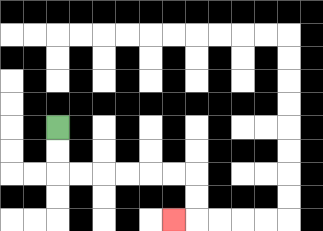{'start': '[2, 5]', 'end': '[7, 9]', 'path_directions': 'D,D,R,R,R,R,R,R,D,D,L', 'path_coordinates': '[[2, 5], [2, 6], [2, 7], [3, 7], [4, 7], [5, 7], [6, 7], [7, 7], [8, 7], [8, 8], [8, 9], [7, 9]]'}